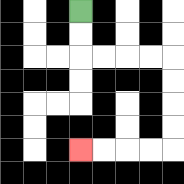{'start': '[3, 0]', 'end': '[3, 6]', 'path_directions': 'D,D,R,R,R,R,D,D,D,D,L,L,L,L', 'path_coordinates': '[[3, 0], [3, 1], [3, 2], [4, 2], [5, 2], [6, 2], [7, 2], [7, 3], [7, 4], [7, 5], [7, 6], [6, 6], [5, 6], [4, 6], [3, 6]]'}